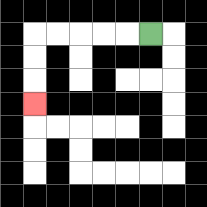{'start': '[6, 1]', 'end': '[1, 4]', 'path_directions': 'L,L,L,L,L,D,D,D', 'path_coordinates': '[[6, 1], [5, 1], [4, 1], [3, 1], [2, 1], [1, 1], [1, 2], [1, 3], [1, 4]]'}